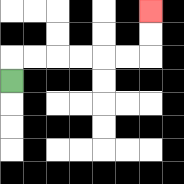{'start': '[0, 3]', 'end': '[6, 0]', 'path_directions': 'U,R,R,R,R,R,R,U,U', 'path_coordinates': '[[0, 3], [0, 2], [1, 2], [2, 2], [3, 2], [4, 2], [5, 2], [6, 2], [6, 1], [6, 0]]'}